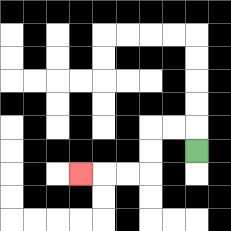{'start': '[8, 6]', 'end': '[3, 7]', 'path_directions': 'U,L,L,D,D,L,L,L', 'path_coordinates': '[[8, 6], [8, 5], [7, 5], [6, 5], [6, 6], [6, 7], [5, 7], [4, 7], [3, 7]]'}